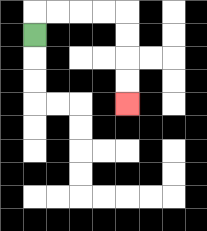{'start': '[1, 1]', 'end': '[5, 4]', 'path_directions': 'U,R,R,R,R,D,D,D,D', 'path_coordinates': '[[1, 1], [1, 0], [2, 0], [3, 0], [4, 0], [5, 0], [5, 1], [5, 2], [5, 3], [5, 4]]'}